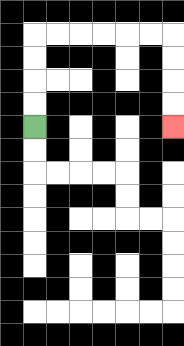{'start': '[1, 5]', 'end': '[7, 5]', 'path_directions': 'U,U,U,U,R,R,R,R,R,R,D,D,D,D', 'path_coordinates': '[[1, 5], [1, 4], [1, 3], [1, 2], [1, 1], [2, 1], [3, 1], [4, 1], [5, 1], [6, 1], [7, 1], [7, 2], [7, 3], [7, 4], [7, 5]]'}